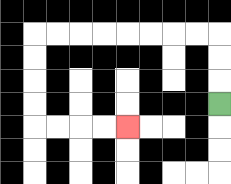{'start': '[9, 4]', 'end': '[5, 5]', 'path_directions': 'U,U,U,L,L,L,L,L,L,L,L,D,D,D,D,R,R,R,R', 'path_coordinates': '[[9, 4], [9, 3], [9, 2], [9, 1], [8, 1], [7, 1], [6, 1], [5, 1], [4, 1], [3, 1], [2, 1], [1, 1], [1, 2], [1, 3], [1, 4], [1, 5], [2, 5], [3, 5], [4, 5], [5, 5]]'}